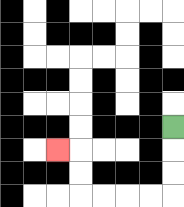{'start': '[7, 5]', 'end': '[2, 6]', 'path_directions': 'D,D,D,L,L,L,L,U,U,L', 'path_coordinates': '[[7, 5], [7, 6], [7, 7], [7, 8], [6, 8], [5, 8], [4, 8], [3, 8], [3, 7], [3, 6], [2, 6]]'}